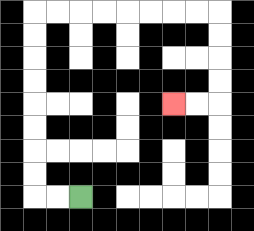{'start': '[3, 8]', 'end': '[7, 4]', 'path_directions': 'L,L,U,U,U,U,U,U,U,U,R,R,R,R,R,R,R,R,D,D,D,D,L,L', 'path_coordinates': '[[3, 8], [2, 8], [1, 8], [1, 7], [1, 6], [1, 5], [1, 4], [1, 3], [1, 2], [1, 1], [1, 0], [2, 0], [3, 0], [4, 0], [5, 0], [6, 0], [7, 0], [8, 0], [9, 0], [9, 1], [9, 2], [9, 3], [9, 4], [8, 4], [7, 4]]'}